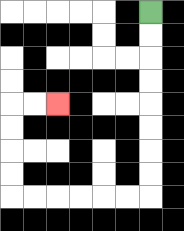{'start': '[6, 0]', 'end': '[2, 4]', 'path_directions': 'D,D,D,D,D,D,D,D,L,L,L,L,L,L,U,U,U,U,R,R', 'path_coordinates': '[[6, 0], [6, 1], [6, 2], [6, 3], [6, 4], [6, 5], [6, 6], [6, 7], [6, 8], [5, 8], [4, 8], [3, 8], [2, 8], [1, 8], [0, 8], [0, 7], [0, 6], [0, 5], [0, 4], [1, 4], [2, 4]]'}